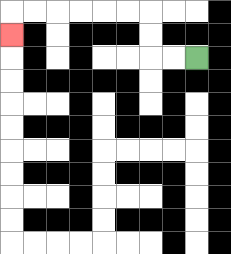{'start': '[8, 2]', 'end': '[0, 1]', 'path_directions': 'L,L,U,U,L,L,L,L,L,L,D', 'path_coordinates': '[[8, 2], [7, 2], [6, 2], [6, 1], [6, 0], [5, 0], [4, 0], [3, 0], [2, 0], [1, 0], [0, 0], [0, 1]]'}